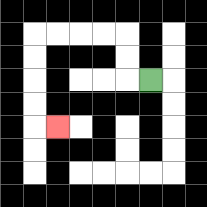{'start': '[6, 3]', 'end': '[2, 5]', 'path_directions': 'L,U,U,L,L,L,L,D,D,D,D,R', 'path_coordinates': '[[6, 3], [5, 3], [5, 2], [5, 1], [4, 1], [3, 1], [2, 1], [1, 1], [1, 2], [1, 3], [1, 4], [1, 5], [2, 5]]'}